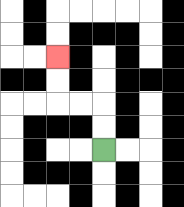{'start': '[4, 6]', 'end': '[2, 2]', 'path_directions': 'U,U,L,L,U,U', 'path_coordinates': '[[4, 6], [4, 5], [4, 4], [3, 4], [2, 4], [2, 3], [2, 2]]'}